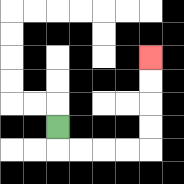{'start': '[2, 5]', 'end': '[6, 2]', 'path_directions': 'D,R,R,R,R,U,U,U,U', 'path_coordinates': '[[2, 5], [2, 6], [3, 6], [4, 6], [5, 6], [6, 6], [6, 5], [6, 4], [6, 3], [6, 2]]'}